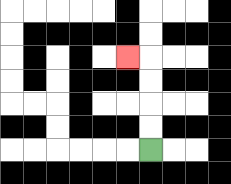{'start': '[6, 6]', 'end': '[5, 2]', 'path_directions': 'U,U,U,U,L', 'path_coordinates': '[[6, 6], [6, 5], [6, 4], [6, 3], [6, 2], [5, 2]]'}